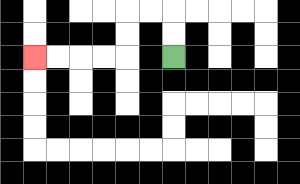{'start': '[7, 2]', 'end': '[1, 2]', 'path_directions': 'U,U,L,L,D,D,L,L,L,L', 'path_coordinates': '[[7, 2], [7, 1], [7, 0], [6, 0], [5, 0], [5, 1], [5, 2], [4, 2], [3, 2], [2, 2], [1, 2]]'}